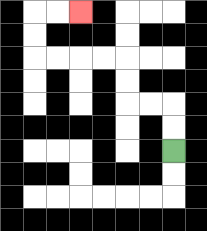{'start': '[7, 6]', 'end': '[3, 0]', 'path_directions': 'U,U,L,L,U,U,L,L,L,L,U,U,R,R', 'path_coordinates': '[[7, 6], [7, 5], [7, 4], [6, 4], [5, 4], [5, 3], [5, 2], [4, 2], [3, 2], [2, 2], [1, 2], [1, 1], [1, 0], [2, 0], [3, 0]]'}